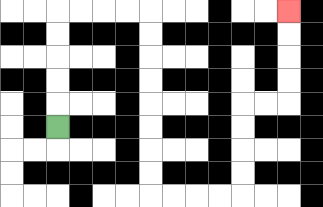{'start': '[2, 5]', 'end': '[12, 0]', 'path_directions': 'U,U,U,U,U,R,R,R,R,D,D,D,D,D,D,D,D,R,R,R,R,U,U,U,U,R,R,U,U,U,U', 'path_coordinates': '[[2, 5], [2, 4], [2, 3], [2, 2], [2, 1], [2, 0], [3, 0], [4, 0], [5, 0], [6, 0], [6, 1], [6, 2], [6, 3], [6, 4], [6, 5], [6, 6], [6, 7], [6, 8], [7, 8], [8, 8], [9, 8], [10, 8], [10, 7], [10, 6], [10, 5], [10, 4], [11, 4], [12, 4], [12, 3], [12, 2], [12, 1], [12, 0]]'}